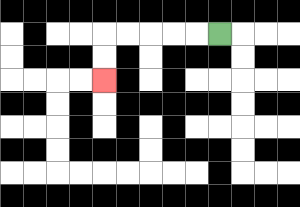{'start': '[9, 1]', 'end': '[4, 3]', 'path_directions': 'L,L,L,L,L,D,D', 'path_coordinates': '[[9, 1], [8, 1], [7, 1], [6, 1], [5, 1], [4, 1], [4, 2], [4, 3]]'}